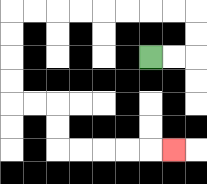{'start': '[6, 2]', 'end': '[7, 6]', 'path_directions': 'R,R,U,U,L,L,L,L,L,L,L,L,D,D,D,D,R,R,D,D,R,R,R,R,R', 'path_coordinates': '[[6, 2], [7, 2], [8, 2], [8, 1], [8, 0], [7, 0], [6, 0], [5, 0], [4, 0], [3, 0], [2, 0], [1, 0], [0, 0], [0, 1], [0, 2], [0, 3], [0, 4], [1, 4], [2, 4], [2, 5], [2, 6], [3, 6], [4, 6], [5, 6], [6, 6], [7, 6]]'}